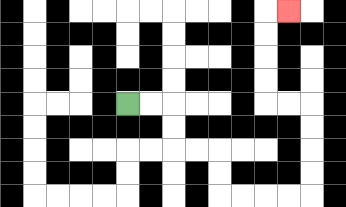{'start': '[5, 4]', 'end': '[12, 0]', 'path_directions': 'R,R,D,D,R,R,D,D,R,R,R,R,U,U,U,U,L,L,U,U,U,U,R', 'path_coordinates': '[[5, 4], [6, 4], [7, 4], [7, 5], [7, 6], [8, 6], [9, 6], [9, 7], [9, 8], [10, 8], [11, 8], [12, 8], [13, 8], [13, 7], [13, 6], [13, 5], [13, 4], [12, 4], [11, 4], [11, 3], [11, 2], [11, 1], [11, 0], [12, 0]]'}